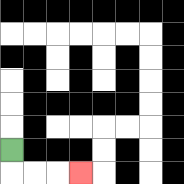{'start': '[0, 6]', 'end': '[3, 7]', 'path_directions': 'D,R,R,R', 'path_coordinates': '[[0, 6], [0, 7], [1, 7], [2, 7], [3, 7]]'}